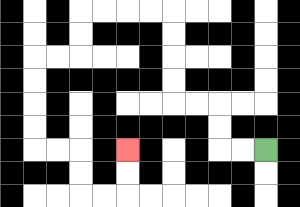{'start': '[11, 6]', 'end': '[5, 6]', 'path_directions': 'L,L,U,U,L,L,U,U,U,U,L,L,L,L,D,D,L,L,D,D,D,D,R,R,D,D,R,R,U,U', 'path_coordinates': '[[11, 6], [10, 6], [9, 6], [9, 5], [9, 4], [8, 4], [7, 4], [7, 3], [7, 2], [7, 1], [7, 0], [6, 0], [5, 0], [4, 0], [3, 0], [3, 1], [3, 2], [2, 2], [1, 2], [1, 3], [1, 4], [1, 5], [1, 6], [2, 6], [3, 6], [3, 7], [3, 8], [4, 8], [5, 8], [5, 7], [5, 6]]'}